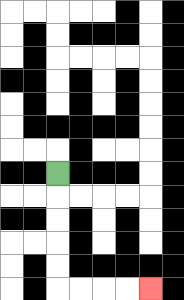{'start': '[2, 7]', 'end': '[6, 12]', 'path_directions': 'D,D,D,D,D,R,R,R,R', 'path_coordinates': '[[2, 7], [2, 8], [2, 9], [2, 10], [2, 11], [2, 12], [3, 12], [4, 12], [5, 12], [6, 12]]'}